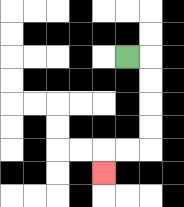{'start': '[5, 2]', 'end': '[4, 7]', 'path_directions': 'R,D,D,D,D,L,L,D', 'path_coordinates': '[[5, 2], [6, 2], [6, 3], [6, 4], [6, 5], [6, 6], [5, 6], [4, 6], [4, 7]]'}